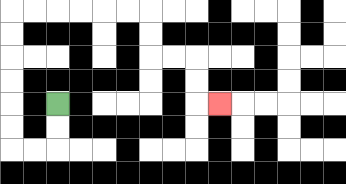{'start': '[2, 4]', 'end': '[9, 4]', 'path_directions': 'D,D,L,L,U,U,U,U,U,U,R,R,R,R,R,R,D,D,R,R,D,D,R', 'path_coordinates': '[[2, 4], [2, 5], [2, 6], [1, 6], [0, 6], [0, 5], [0, 4], [0, 3], [0, 2], [0, 1], [0, 0], [1, 0], [2, 0], [3, 0], [4, 0], [5, 0], [6, 0], [6, 1], [6, 2], [7, 2], [8, 2], [8, 3], [8, 4], [9, 4]]'}